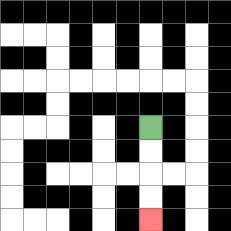{'start': '[6, 5]', 'end': '[6, 9]', 'path_directions': 'D,D,D,D', 'path_coordinates': '[[6, 5], [6, 6], [6, 7], [6, 8], [6, 9]]'}